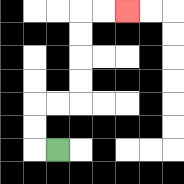{'start': '[2, 6]', 'end': '[5, 0]', 'path_directions': 'L,U,U,R,R,U,U,U,U,R,R', 'path_coordinates': '[[2, 6], [1, 6], [1, 5], [1, 4], [2, 4], [3, 4], [3, 3], [3, 2], [3, 1], [3, 0], [4, 0], [5, 0]]'}